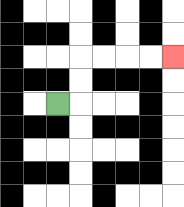{'start': '[2, 4]', 'end': '[7, 2]', 'path_directions': 'R,U,U,R,R,R,R', 'path_coordinates': '[[2, 4], [3, 4], [3, 3], [3, 2], [4, 2], [5, 2], [6, 2], [7, 2]]'}